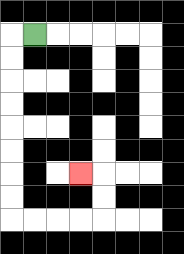{'start': '[1, 1]', 'end': '[3, 7]', 'path_directions': 'L,D,D,D,D,D,D,D,D,R,R,R,R,U,U,L', 'path_coordinates': '[[1, 1], [0, 1], [0, 2], [0, 3], [0, 4], [0, 5], [0, 6], [0, 7], [0, 8], [0, 9], [1, 9], [2, 9], [3, 9], [4, 9], [4, 8], [4, 7], [3, 7]]'}